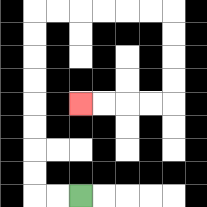{'start': '[3, 8]', 'end': '[3, 4]', 'path_directions': 'L,L,U,U,U,U,U,U,U,U,R,R,R,R,R,R,D,D,D,D,L,L,L,L', 'path_coordinates': '[[3, 8], [2, 8], [1, 8], [1, 7], [1, 6], [1, 5], [1, 4], [1, 3], [1, 2], [1, 1], [1, 0], [2, 0], [3, 0], [4, 0], [5, 0], [6, 0], [7, 0], [7, 1], [7, 2], [7, 3], [7, 4], [6, 4], [5, 4], [4, 4], [3, 4]]'}